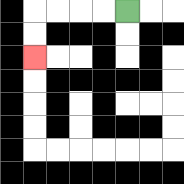{'start': '[5, 0]', 'end': '[1, 2]', 'path_directions': 'L,L,L,L,D,D', 'path_coordinates': '[[5, 0], [4, 0], [3, 0], [2, 0], [1, 0], [1, 1], [1, 2]]'}